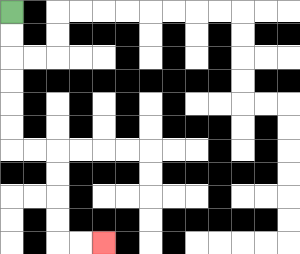{'start': '[0, 0]', 'end': '[4, 10]', 'path_directions': 'D,D,D,D,D,D,R,R,D,D,D,D,R,R', 'path_coordinates': '[[0, 0], [0, 1], [0, 2], [0, 3], [0, 4], [0, 5], [0, 6], [1, 6], [2, 6], [2, 7], [2, 8], [2, 9], [2, 10], [3, 10], [4, 10]]'}